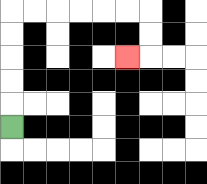{'start': '[0, 5]', 'end': '[5, 2]', 'path_directions': 'U,U,U,U,U,R,R,R,R,R,R,D,D,L', 'path_coordinates': '[[0, 5], [0, 4], [0, 3], [0, 2], [0, 1], [0, 0], [1, 0], [2, 0], [3, 0], [4, 0], [5, 0], [6, 0], [6, 1], [6, 2], [5, 2]]'}